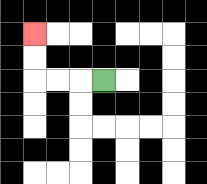{'start': '[4, 3]', 'end': '[1, 1]', 'path_directions': 'L,L,L,U,U', 'path_coordinates': '[[4, 3], [3, 3], [2, 3], [1, 3], [1, 2], [1, 1]]'}